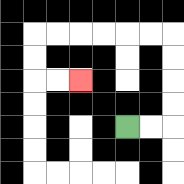{'start': '[5, 5]', 'end': '[3, 3]', 'path_directions': 'R,R,U,U,U,U,L,L,L,L,L,L,D,D,R,R', 'path_coordinates': '[[5, 5], [6, 5], [7, 5], [7, 4], [7, 3], [7, 2], [7, 1], [6, 1], [5, 1], [4, 1], [3, 1], [2, 1], [1, 1], [1, 2], [1, 3], [2, 3], [3, 3]]'}